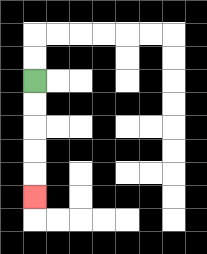{'start': '[1, 3]', 'end': '[1, 8]', 'path_directions': 'D,D,D,D,D', 'path_coordinates': '[[1, 3], [1, 4], [1, 5], [1, 6], [1, 7], [1, 8]]'}